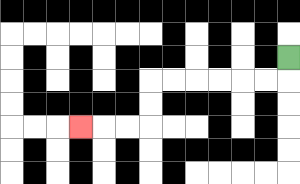{'start': '[12, 2]', 'end': '[3, 5]', 'path_directions': 'D,L,L,L,L,L,L,D,D,L,L,L', 'path_coordinates': '[[12, 2], [12, 3], [11, 3], [10, 3], [9, 3], [8, 3], [7, 3], [6, 3], [6, 4], [6, 5], [5, 5], [4, 5], [3, 5]]'}